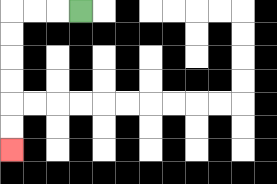{'start': '[3, 0]', 'end': '[0, 6]', 'path_directions': 'L,L,L,D,D,D,D,D,D', 'path_coordinates': '[[3, 0], [2, 0], [1, 0], [0, 0], [0, 1], [0, 2], [0, 3], [0, 4], [0, 5], [0, 6]]'}